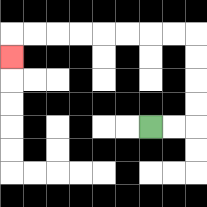{'start': '[6, 5]', 'end': '[0, 2]', 'path_directions': 'R,R,U,U,U,U,L,L,L,L,L,L,L,L,D', 'path_coordinates': '[[6, 5], [7, 5], [8, 5], [8, 4], [8, 3], [8, 2], [8, 1], [7, 1], [6, 1], [5, 1], [4, 1], [3, 1], [2, 1], [1, 1], [0, 1], [0, 2]]'}